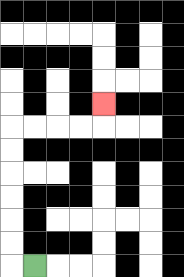{'start': '[1, 11]', 'end': '[4, 4]', 'path_directions': 'L,U,U,U,U,U,U,R,R,R,R,U', 'path_coordinates': '[[1, 11], [0, 11], [0, 10], [0, 9], [0, 8], [0, 7], [0, 6], [0, 5], [1, 5], [2, 5], [3, 5], [4, 5], [4, 4]]'}